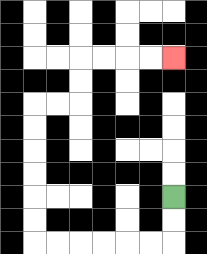{'start': '[7, 8]', 'end': '[7, 2]', 'path_directions': 'D,D,L,L,L,L,L,L,U,U,U,U,U,U,R,R,U,U,R,R,R,R', 'path_coordinates': '[[7, 8], [7, 9], [7, 10], [6, 10], [5, 10], [4, 10], [3, 10], [2, 10], [1, 10], [1, 9], [1, 8], [1, 7], [1, 6], [1, 5], [1, 4], [2, 4], [3, 4], [3, 3], [3, 2], [4, 2], [5, 2], [6, 2], [7, 2]]'}